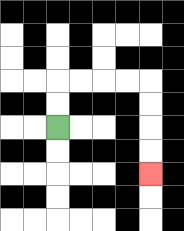{'start': '[2, 5]', 'end': '[6, 7]', 'path_directions': 'U,U,R,R,R,R,D,D,D,D', 'path_coordinates': '[[2, 5], [2, 4], [2, 3], [3, 3], [4, 3], [5, 3], [6, 3], [6, 4], [6, 5], [6, 6], [6, 7]]'}